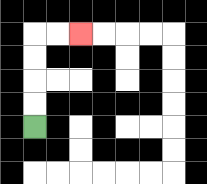{'start': '[1, 5]', 'end': '[3, 1]', 'path_directions': 'U,U,U,U,R,R', 'path_coordinates': '[[1, 5], [1, 4], [1, 3], [1, 2], [1, 1], [2, 1], [3, 1]]'}